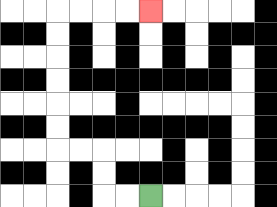{'start': '[6, 8]', 'end': '[6, 0]', 'path_directions': 'L,L,U,U,L,L,U,U,U,U,U,U,R,R,R,R', 'path_coordinates': '[[6, 8], [5, 8], [4, 8], [4, 7], [4, 6], [3, 6], [2, 6], [2, 5], [2, 4], [2, 3], [2, 2], [2, 1], [2, 0], [3, 0], [4, 0], [5, 0], [6, 0]]'}